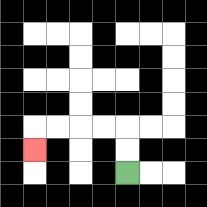{'start': '[5, 7]', 'end': '[1, 6]', 'path_directions': 'U,U,L,L,L,L,D', 'path_coordinates': '[[5, 7], [5, 6], [5, 5], [4, 5], [3, 5], [2, 5], [1, 5], [1, 6]]'}